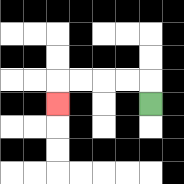{'start': '[6, 4]', 'end': '[2, 4]', 'path_directions': 'U,L,L,L,L,D', 'path_coordinates': '[[6, 4], [6, 3], [5, 3], [4, 3], [3, 3], [2, 3], [2, 4]]'}